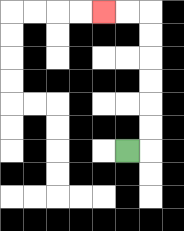{'start': '[5, 6]', 'end': '[4, 0]', 'path_directions': 'R,U,U,U,U,U,U,L,L', 'path_coordinates': '[[5, 6], [6, 6], [6, 5], [6, 4], [6, 3], [6, 2], [6, 1], [6, 0], [5, 0], [4, 0]]'}